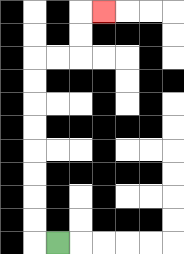{'start': '[2, 10]', 'end': '[4, 0]', 'path_directions': 'L,U,U,U,U,U,U,U,U,R,R,U,U,R', 'path_coordinates': '[[2, 10], [1, 10], [1, 9], [1, 8], [1, 7], [1, 6], [1, 5], [1, 4], [1, 3], [1, 2], [2, 2], [3, 2], [3, 1], [3, 0], [4, 0]]'}